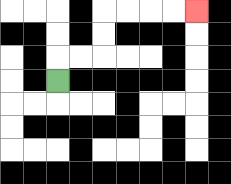{'start': '[2, 3]', 'end': '[8, 0]', 'path_directions': 'U,R,R,U,U,R,R,R,R', 'path_coordinates': '[[2, 3], [2, 2], [3, 2], [4, 2], [4, 1], [4, 0], [5, 0], [6, 0], [7, 0], [8, 0]]'}